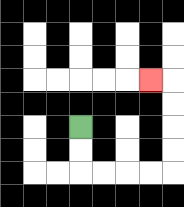{'start': '[3, 5]', 'end': '[6, 3]', 'path_directions': 'D,D,R,R,R,R,U,U,U,U,L', 'path_coordinates': '[[3, 5], [3, 6], [3, 7], [4, 7], [5, 7], [6, 7], [7, 7], [7, 6], [7, 5], [7, 4], [7, 3], [6, 3]]'}